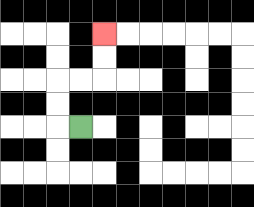{'start': '[3, 5]', 'end': '[4, 1]', 'path_directions': 'L,U,U,R,R,U,U', 'path_coordinates': '[[3, 5], [2, 5], [2, 4], [2, 3], [3, 3], [4, 3], [4, 2], [4, 1]]'}